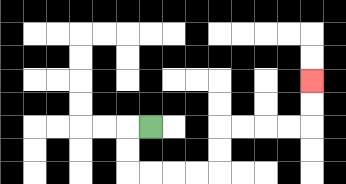{'start': '[6, 5]', 'end': '[13, 3]', 'path_directions': 'L,D,D,R,R,R,R,U,U,R,R,R,R,U,U', 'path_coordinates': '[[6, 5], [5, 5], [5, 6], [5, 7], [6, 7], [7, 7], [8, 7], [9, 7], [9, 6], [9, 5], [10, 5], [11, 5], [12, 5], [13, 5], [13, 4], [13, 3]]'}